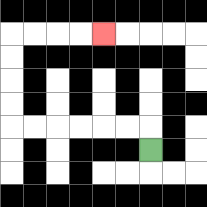{'start': '[6, 6]', 'end': '[4, 1]', 'path_directions': 'U,L,L,L,L,L,L,U,U,U,U,R,R,R,R', 'path_coordinates': '[[6, 6], [6, 5], [5, 5], [4, 5], [3, 5], [2, 5], [1, 5], [0, 5], [0, 4], [0, 3], [0, 2], [0, 1], [1, 1], [2, 1], [3, 1], [4, 1]]'}